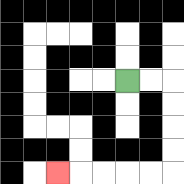{'start': '[5, 3]', 'end': '[2, 7]', 'path_directions': 'R,R,D,D,D,D,L,L,L,L,L', 'path_coordinates': '[[5, 3], [6, 3], [7, 3], [7, 4], [7, 5], [7, 6], [7, 7], [6, 7], [5, 7], [4, 7], [3, 7], [2, 7]]'}